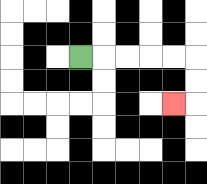{'start': '[3, 2]', 'end': '[7, 4]', 'path_directions': 'R,R,R,R,R,D,D,L', 'path_coordinates': '[[3, 2], [4, 2], [5, 2], [6, 2], [7, 2], [8, 2], [8, 3], [8, 4], [7, 4]]'}